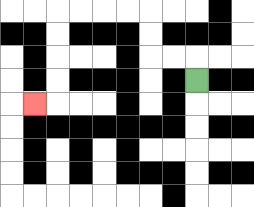{'start': '[8, 3]', 'end': '[1, 4]', 'path_directions': 'U,L,L,U,U,L,L,L,L,D,D,D,D,L', 'path_coordinates': '[[8, 3], [8, 2], [7, 2], [6, 2], [6, 1], [6, 0], [5, 0], [4, 0], [3, 0], [2, 0], [2, 1], [2, 2], [2, 3], [2, 4], [1, 4]]'}